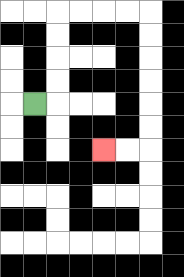{'start': '[1, 4]', 'end': '[4, 6]', 'path_directions': 'R,U,U,U,U,R,R,R,R,D,D,D,D,D,D,L,L', 'path_coordinates': '[[1, 4], [2, 4], [2, 3], [2, 2], [2, 1], [2, 0], [3, 0], [4, 0], [5, 0], [6, 0], [6, 1], [6, 2], [6, 3], [6, 4], [6, 5], [6, 6], [5, 6], [4, 6]]'}